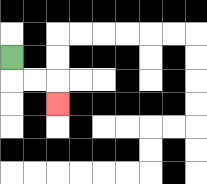{'start': '[0, 2]', 'end': '[2, 4]', 'path_directions': 'D,R,R,D', 'path_coordinates': '[[0, 2], [0, 3], [1, 3], [2, 3], [2, 4]]'}